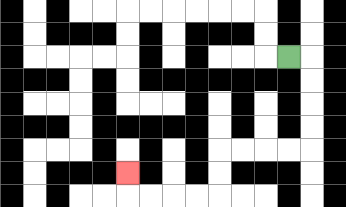{'start': '[12, 2]', 'end': '[5, 7]', 'path_directions': 'R,D,D,D,D,L,L,L,L,D,D,L,L,L,L,U', 'path_coordinates': '[[12, 2], [13, 2], [13, 3], [13, 4], [13, 5], [13, 6], [12, 6], [11, 6], [10, 6], [9, 6], [9, 7], [9, 8], [8, 8], [7, 8], [6, 8], [5, 8], [5, 7]]'}